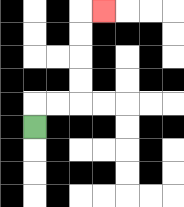{'start': '[1, 5]', 'end': '[4, 0]', 'path_directions': 'U,R,R,U,U,U,U,R', 'path_coordinates': '[[1, 5], [1, 4], [2, 4], [3, 4], [3, 3], [3, 2], [3, 1], [3, 0], [4, 0]]'}